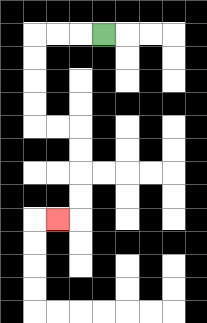{'start': '[4, 1]', 'end': '[2, 9]', 'path_directions': 'L,L,L,D,D,D,D,R,R,D,D,D,D,L', 'path_coordinates': '[[4, 1], [3, 1], [2, 1], [1, 1], [1, 2], [1, 3], [1, 4], [1, 5], [2, 5], [3, 5], [3, 6], [3, 7], [3, 8], [3, 9], [2, 9]]'}